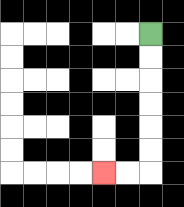{'start': '[6, 1]', 'end': '[4, 7]', 'path_directions': 'D,D,D,D,D,D,L,L', 'path_coordinates': '[[6, 1], [6, 2], [6, 3], [6, 4], [6, 5], [6, 6], [6, 7], [5, 7], [4, 7]]'}